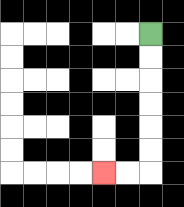{'start': '[6, 1]', 'end': '[4, 7]', 'path_directions': 'D,D,D,D,D,D,L,L', 'path_coordinates': '[[6, 1], [6, 2], [6, 3], [6, 4], [6, 5], [6, 6], [6, 7], [5, 7], [4, 7]]'}